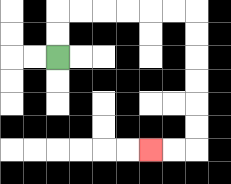{'start': '[2, 2]', 'end': '[6, 6]', 'path_directions': 'U,U,R,R,R,R,R,R,D,D,D,D,D,D,L,L', 'path_coordinates': '[[2, 2], [2, 1], [2, 0], [3, 0], [4, 0], [5, 0], [6, 0], [7, 0], [8, 0], [8, 1], [8, 2], [8, 3], [8, 4], [8, 5], [8, 6], [7, 6], [6, 6]]'}